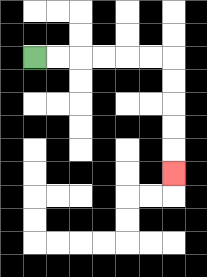{'start': '[1, 2]', 'end': '[7, 7]', 'path_directions': 'R,R,R,R,R,R,D,D,D,D,D', 'path_coordinates': '[[1, 2], [2, 2], [3, 2], [4, 2], [5, 2], [6, 2], [7, 2], [7, 3], [7, 4], [7, 5], [7, 6], [7, 7]]'}